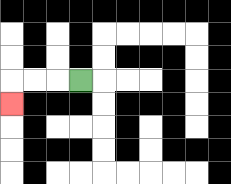{'start': '[3, 3]', 'end': '[0, 4]', 'path_directions': 'L,L,L,D', 'path_coordinates': '[[3, 3], [2, 3], [1, 3], [0, 3], [0, 4]]'}